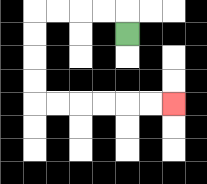{'start': '[5, 1]', 'end': '[7, 4]', 'path_directions': 'U,L,L,L,L,D,D,D,D,R,R,R,R,R,R', 'path_coordinates': '[[5, 1], [5, 0], [4, 0], [3, 0], [2, 0], [1, 0], [1, 1], [1, 2], [1, 3], [1, 4], [2, 4], [3, 4], [4, 4], [5, 4], [6, 4], [7, 4]]'}